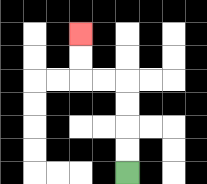{'start': '[5, 7]', 'end': '[3, 1]', 'path_directions': 'U,U,U,U,L,L,U,U', 'path_coordinates': '[[5, 7], [5, 6], [5, 5], [5, 4], [5, 3], [4, 3], [3, 3], [3, 2], [3, 1]]'}